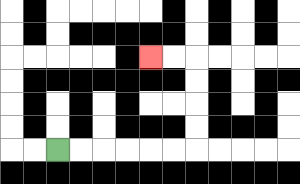{'start': '[2, 6]', 'end': '[6, 2]', 'path_directions': 'R,R,R,R,R,R,U,U,U,U,L,L', 'path_coordinates': '[[2, 6], [3, 6], [4, 6], [5, 6], [6, 6], [7, 6], [8, 6], [8, 5], [8, 4], [8, 3], [8, 2], [7, 2], [6, 2]]'}